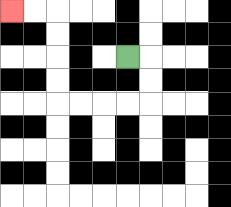{'start': '[5, 2]', 'end': '[0, 0]', 'path_directions': 'R,D,D,L,L,L,L,U,U,U,U,L,L', 'path_coordinates': '[[5, 2], [6, 2], [6, 3], [6, 4], [5, 4], [4, 4], [3, 4], [2, 4], [2, 3], [2, 2], [2, 1], [2, 0], [1, 0], [0, 0]]'}